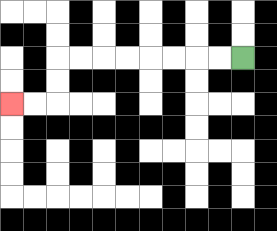{'start': '[10, 2]', 'end': '[0, 4]', 'path_directions': 'L,L,L,L,L,L,L,L,D,D,L,L', 'path_coordinates': '[[10, 2], [9, 2], [8, 2], [7, 2], [6, 2], [5, 2], [4, 2], [3, 2], [2, 2], [2, 3], [2, 4], [1, 4], [0, 4]]'}